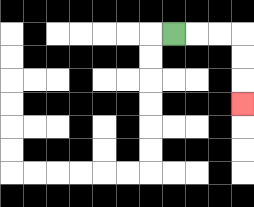{'start': '[7, 1]', 'end': '[10, 4]', 'path_directions': 'R,R,R,D,D,D', 'path_coordinates': '[[7, 1], [8, 1], [9, 1], [10, 1], [10, 2], [10, 3], [10, 4]]'}